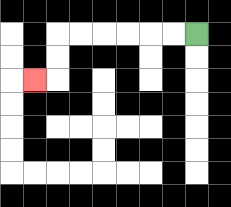{'start': '[8, 1]', 'end': '[1, 3]', 'path_directions': 'L,L,L,L,L,L,D,D,L', 'path_coordinates': '[[8, 1], [7, 1], [6, 1], [5, 1], [4, 1], [3, 1], [2, 1], [2, 2], [2, 3], [1, 3]]'}